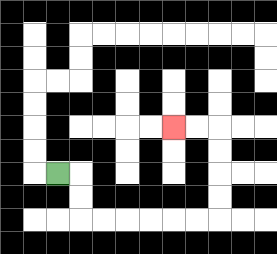{'start': '[2, 7]', 'end': '[7, 5]', 'path_directions': 'R,D,D,R,R,R,R,R,R,U,U,U,U,L,L', 'path_coordinates': '[[2, 7], [3, 7], [3, 8], [3, 9], [4, 9], [5, 9], [6, 9], [7, 9], [8, 9], [9, 9], [9, 8], [9, 7], [9, 6], [9, 5], [8, 5], [7, 5]]'}